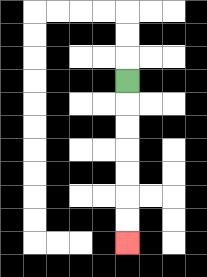{'start': '[5, 3]', 'end': '[5, 10]', 'path_directions': 'D,D,D,D,D,D,D', 'path_coordinates': '[[5, 3], [5, 4], [5, 5], [5, 6], [5, 7], [5, 8], [5, 9], [5, 10]]'}